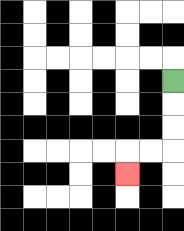{'start': '[7, 3]', 'end': '[5, 7]', 'path_directions': 'D,D,D,L,L,D', 'path_coordinates': '[[7, 3], [7, 4], [7, 5], [7, 6], [6, 6], [5, 6], [5, 7]]'}